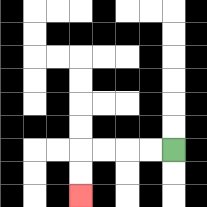{'start': '[7, 6]', 'end': '[3, 8]', 'path_directions': 'L,L,L,L,D,D', 'path_coordinates': '[[7, 6], [6, 6], [5, 6], [4, 6], [3, 6], [3, 7], [3, 8]]'}